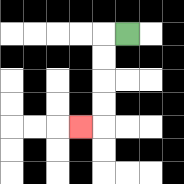{'start': '[5, 1]', 'end': '[3, 5]', 'path_directions': 'L,D,D,D,D,L', 'path_coordinates': '[[5, 1], [4, 1], [4, 2], [4, 3], [4, 4], [4, 5], [3, 5]]'}